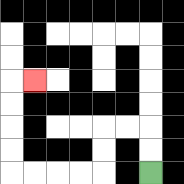{'start': '[6, 7]', 'end': '[1, 3]', 'path_directions': 'U,U,L,L,D,D,L,L,L,L,U,U,U,U,R', 'path_coordinates': '[[6, 7], [6, 6], [6, 5], [5, 5], [4, 5], [4, 6], [4, 7], [3, 7], [2, 7], [1, 7], [0, 7], [0, 6], [0, 5], [0, 4], [0, 3], [1, 3]]'}